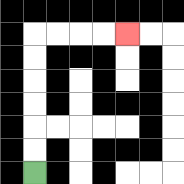{'start': '[1, 7]', 'end': '[5, 1]', 'path_directions': 'U,U,U,U,U,U,R,R,R,R', 'path_coordinates': '[[1, 7], [1, 6], [1, 5], [1, 4], [1, 3], [1, 2], [1, 1], [2, 1], [3, 1], [4, 1], [5, 1]]'}